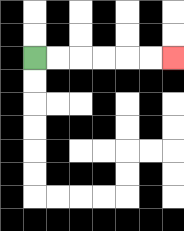{'start': '[1, 2]', 'end': '[7, 2]', 'path_directions': 'R,R,R,R,R,R', 'path_coordinates': '[[1, 2], [2, 2], [3, 2], [4, 2], [5, 2], [6, 2], [7, 2]]'}